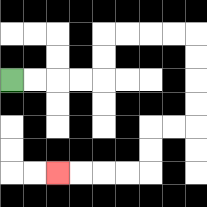{'start': '[0, 3]', 'end': '[2, 7]', 'path_directions': 'R,R,R,R,U,U,R,R,R,R,D,D,D,D,L,L,D,D,L,L,L,L', 'path_coordinates': '[[0, 3], [1, 3], [2, 3], [3, 3], [4, 3], [4, 2], [4, 1], [5, 1], [6, 1], [7, 1], [8, 1], [8, 2], [8, 3], [8, 4], [8, 5], [7, 5], [6, 5], [6, 6], [6, 7], [5, 7], [4, 7], [3, 7], [2, 7]]'}